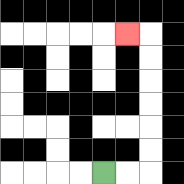{'start': '[4, 7]', 'end': '[5, 1]', 'path_directions': 'R,R,U,U,U,U,U,U,L', 'path_coordinates': '[[4, 7], [5, 7], [6, 7], [6, 6], [6, 5], [6, 4], [6, 3], [6, 2], [6, 1], [5, 1]]'}